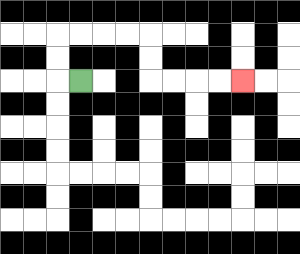{'start': '[3, 3]', 'end': '[10, 3]', 'path_directions': 'L,U,U,R,R,R,R,D,D,R,R,R,R', 'path_coordinates': '[[3, 3], [2, 3], [2, 2], [2, 1], [3, 1], [4, 1], [5, 1], [6, 1], [6, 2], [6, 3], [7, 3], [8, 3], [9, 3], [10, 3]]'}